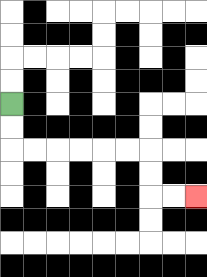{'start': '[0, 4]', 'end': '[8, 8]', 'path_directions': 'D,D,R,R,R,R,R,R,D,D,R,R', 'path_coordinates': '[[0, 4], [0, 5], [0, 6], [1, 6], [2, 6], [3, 6], [4, 6], [5, 6], [6, 6], [6, 7], [6, 8], [7, 8], [8, 8]]'}